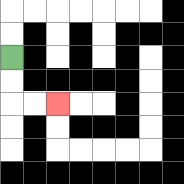{'start': '[0, 2]', 'end': '[2, 4]', 'path_directions': 'D,D,R,R', 'path_coordinates': '[[0, 2], [0, 3], [0, 4], [1, 4], [2, 4]]'}